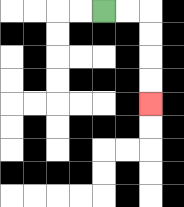{'start': '[4, 0]', 'end': '[6, 4]', 'path_directions': 'R,R,D,D,D,D', 'path_coordinates': '[[4, 0], [5, 0], [6, 0], [6, 1], [6, 2], [6, 3], [6, 4]]'}